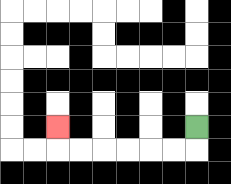{'start': '[8, 5]', 'end': '[2, 5]', 'path_directions': 'D,L,L,L,L,L,L,U', 'path_coordinates': '[[8, 5], [8, 6], [7, 6], [6, 6], [5, 6], [4, 6], [3, 6], [2, 6], [2, 5]]'}